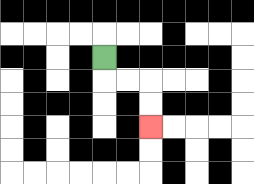{'start': '[4, 2]', 'end': '[6, 5]', 'path_directions': 'D,R,R,D,D', 'path_coordinates': '[[4, 2], [4, 3], [5, 3], [6, 3], [6, 4], [6, 5]]'}